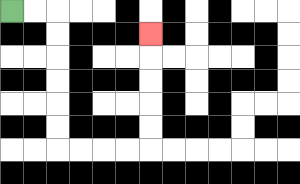{'start': '[0, 0]', 'end': '[6, 1]', 'path_directions': 'R,R,D,D,D,D,D,D,R,R,R,R,U,U,U,U,U', 'path_coordinates': '[[0, 0], [1, 0], [2, 0], [2, 1], [2, 2], [2, 3], [2, 4], [2, 5], [2, 6], [3, 6], [4, 6], [5, 6], [6, 6], [6, 5], [6, 4], [6, 3], [6, 2], [6, 1]]'}